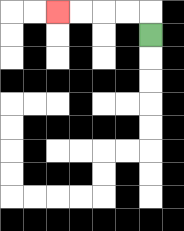{'start': '[6, 1]', 'end': '[2, 0]', 'path_directions': 'U,L,L,L,L', 'path_coordinates': '[[6, 1], [6, 0], [5, 0], [4, 0], [3, 0], [2, 0]]'}